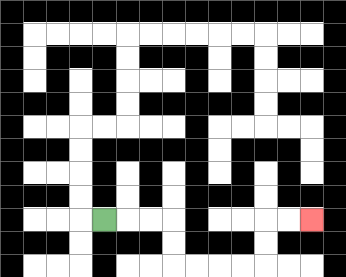{'start': '[4, 9]', 'end': '[13, 9]', 'path_directions': 'R,R,R,D,D,R,R,R,R,U,U,R,R', 'path_coordinates': '[[4, 9], [5, 9], [6, 9], [7, 9], [7, 10], [7, 11], [8, 11], [9, 11], [10, 11], [11, 11], [11, 10], [11, 9], [12, 9], [13, 9]]'}